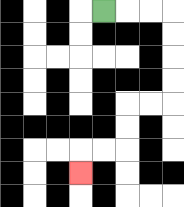{'start': '[4, 0]', 'end': '[3, 7]', 'path_directions': 'R,R,R,D,D,D,D,L,L,D,D,L,L,D', 'path_coordinates': '[[4, 0], [5, 0], [6, 0], [7, 0], [7, 1], [7, 2], [7, 3], [7, 4], [6, 4], [5, 4], [5, 5], [5, 6], [4, 6], [3, 6], [3, 7]]'}